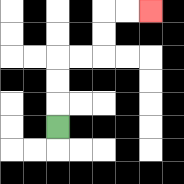{'start': '[2, 5]', 'end': '[6, 0]', 'path_directions': 'U,U,U,R,R,U,U,R,R', 'path_coordinates': '[[2, 5], [2, 4], [2, 3], [2, 2], [3, 2], [4, 2], [4, 1], [4, 0], [5, 0], [6, 0]]'}